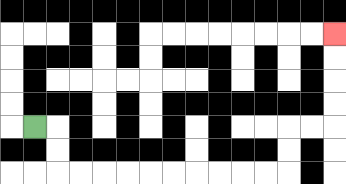{'start': '[1, 5]', 'end': '[14, 1]', 'path_directions': 'R,D,D,R,R,R,R,R,R,R,R,R,R,U,U,R,R,U,U,U,U', 'path_coordinates': '[[1, 5], [2, 5], [2, 6], [2, 7], [3, 7], [4, 7], [5, 7], [6, 7], [7, 7], [8, 7], [9, 7], [10, 7], [11, 7], [12, 7], [12, 6], [12, 5], [13, 5], [14, 5], [14, 4], [14, 3], [14, 2], [14, 1]]'}